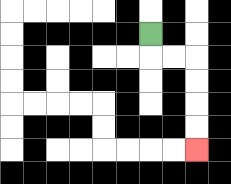{'start': '[6, 1]', 'end': '[8, 6]', 'path_directions': 'D,R,R,D,D,D,D', 'path_coordinates': '[[6, 1], [6, 2], [7, 2], [8, 2], [8, 3], [8, 4], [8, 5], [8, 6]]'}